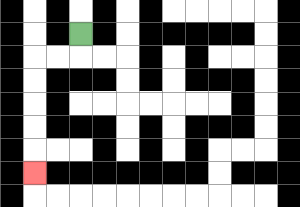{'start': '[3, 1]', 'end': '[1, 7]', 'path_directions': 'D,L,L,D,D,D,D,D', 'path_coordinates': '[[3, 1], [3, 2], [2, 2], [1, 2], [1, 3], [1, 4], [1, 5], [1, 6], [1, 7]]'}